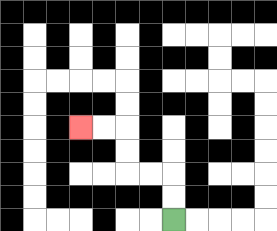{'start': '[7, 9]', 'end': '[3, 5]', 'path_directions': 'U,U,L,L,U,U,L,L', 'path_coordinates': '[[7, 9], [7, 8], [7, 7], [6, 7], [5, 7], [5, 6], [5, 5], [4, 5], [3, 5]]'}